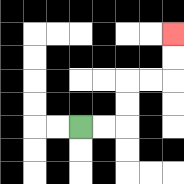{'start': '[3, 5]', 'end': '[7, 1]', 'path_directions': 'R,R,U,U,R,R,U,U', 'path_coordinates': '[[3, 5], [4, 5], [5, 5], [5, 4], [5, 3], [6, 3], [7, 3], [7, 2], [7, 1]]'}